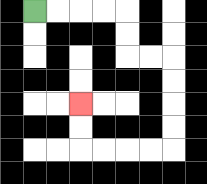{'start': '[1, 0]', 'end': '[3, 4]', 'path_directions': 'R,R,R,R,D,D,R,R,D,D,D,D,L,L,L,L,U,U', 'path_coordinates': '[[1, 0], [2, 0], [3, 0], [4, 0], [5, 0], [5, 1], [5, 2], [6, 2], [7, 2], [7, 3], [7, 4], [7, 5], [7, 6], [6, 6], [5, 6], [4, 6], [3, 6], [3, 5], [3, 4]]'}